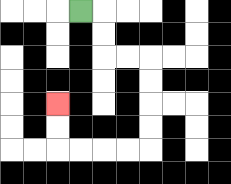{'start': '[3, 0]', 'end': '[2, 4]', 'path_directions': 'R,D,D,R,R,D,D,D,D,L,L,L,L,U,U', 'path_coordinates': '[[3, 0], [4, 0], [4, 1], [4, 2], [5, 2], [6, 2], [6, 3], [6, 4], [6, 5], [6, 6], [5, 6], [4, 6], [3, 6], [2, 6], [2, 5], [2, 4]]'}